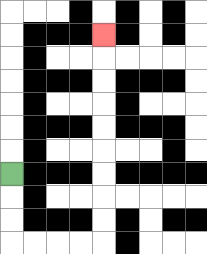{'start': '[0, 7]', 'end': '[4, 1]', 'path_directions': 'D,D,D,R,R,R,R,U,U,U,U,U,U,U,U,U', 'path_coordinates': '[[0, 7], [0, 8], [0, 9], [0, 10], [1, 10], [2, 10], [3, 10], [4, 10], [4, 9], [4, 8], [4, 7], [4, 6], [4, 5], [4, 4], [4, 3], [4, 2], [4, 1]]'}